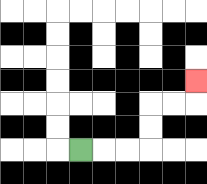{'start': '[3, 6]', 'end': '[8, 3]', 'path_directions': 'R,R,R,U,U,R,R,U', 'path_coordinates': '[[3, 6], [4, 6], [5, 6], [6, 6], [6, 5], [6, 4], [7, 4], [8, 4], [8, 3]]'}